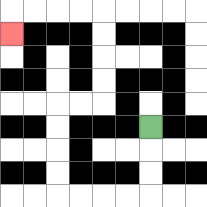{'start': '[6, 5]', 'end': '[0, 1]', 'path_directions': 'D,D,D,L,L,L,L,U,U,U,U,R,R,U,U,U,U,L,L,L,L,D', 'path_coordinates': '[[6, 5], [6, 6], [6, 7], [6, 8], [5, 8], [4, 8], [3, 8], [2, 8], [2, 7], [2, 6], [2, 5], [2, 4], [3, 4], [4, 4], [4, 3], [4, 2], [4, 1], [4, 0], [3, 0], [2, 0], [1, 0], [0, 0], [0, 1]]'}